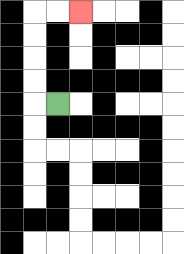{'start': '[2, 4]', 'end': '[3, 0]', 'path_directions': 'L,U,U,U,U,R,R', 'path_coordinates': '[[2, 4], [1, 4], [1, 3], [1, 2], [1, 1], [1, 0], [2, 0], [3, 0]]'}